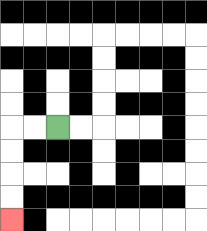{'start': '[2, 5]', 'end': '[0, 9]', 'path_directions': 'L,L,D,D,D,D', 'path_coordinates': '[[2, 5], [1, 5], [0, 5], [0, 6], [0, 7], [0, 8], [0, 9]]'}